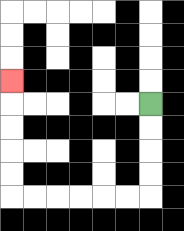{'start': '[6, 4]', 'end': '[0, 3]', 'path_directions': 'D,D,D,D,L,L,L,L,L,L,U,U,U,U,U', 'path_coordinates': '[[6, 4], [6, 5], [6, 6], [6, 7], [6, 8], [5, 8], [4, 8], [3, 8], [2, 8], [1, 8], [0, 8], [0, 7], [0, 6], [0, 5], [0, 4], [0, 3]]'}